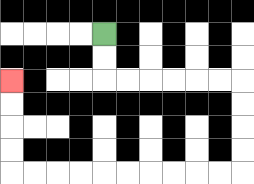{'start': '[4, 1]', 'end': '[0, 3]', 'path_directions': 'D,D,R,R,R,R,R,R,D,D,D,D,L,L,L,L,L,L,L,L,L,L,U,U,U,U', 'path_coordinates': '[[4, 1], [4, 2], [4, 3], [5, 3], [6, 3], [7, 3], [8, 3], [9, 3], [10, 3], [10, 4], [10, 5], [10, 6], [10, 7], [9, 7], [8, 7], [7, 7], [6, 7], [5, 7], [4, 7], [3, 7], [2, 7], [1, 7], [0, 7], [0, 6], [0, 5], [0, 4], [0, 3]]'}